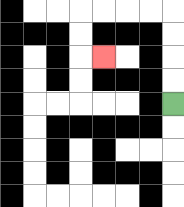{'start': '[7, 4]', 'end': '[4, 2]', 'path_directions': 'U,U,U,U,L,L,L,L,D,D,R', 'path_coordinates': '[[7, 4], [7, 3], [7, 2], [7, 1], [7, 0], [6, 0], [5, 0], [4, 0], [3, 0], [3, 1], [3, 2], [4, 2]]'}